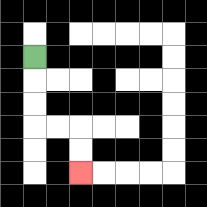{'start': '[1, 2]', 'end': '[3, 7]', 'path_directions': 'D,D,D,R,R,D,D', 'path_coordinates': '[[1, 2], [1, 3], [1, 4], [1, 5], [2, 5], [3, 5], [3, 6], [3, 7]]'}